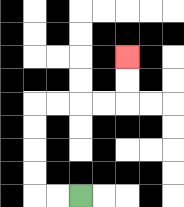{'start': '[3, 8]', 'end': '[5, 2]', 'path_directions': 'L,L,U,U,U,U,R,R,R,R,U,U', 'path_coordinates': '[[3, 8], [2, 8], [1, 8], [1, 7], [1, 6], [1, 5], [1, 4], [2, 4], [3, 4], [4, 4], [5, 4], [5, 3], [5, 2]]'}